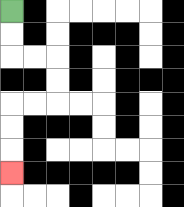{'start': '[0, 0]', 'end': '[0, 7]', 'path_directions': 'D,D,R,R,D,D,L,L,D,D,D', 'path_coordinates': '[[0, 0], [0, 1], [0, 2], [1, 2], [2, 2], [2, 3], [2, 4], [1, 4], [0, 4], [0, 5], [0, 6], [0, 7]]'}